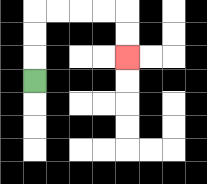{'start': '[1, 3]', 'end': '[5, 2]', 'path_directions': 'U,U,U,R,R,R,R,D,D', 'path_coordinates': '[[1, 3], [1, 2], [1, 1], [1, 0], [2, 0], [3, 0], [4, 0], [5, 0], [5, 1], [5, 2]]'}